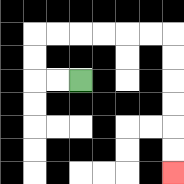{'start': '[3, 3]', 'end': '[7, 7]', 'path_directions': 'L,L,U,U,R,R,R,R,R,R,D,D,D,D,D,D', 'path_coordinates': '[[3, 3], [2, 3], [1, 3], [1, 2], [1, 1], [2, 1], [3, 1], [4, 1], [5, 1], [6, 1], [7, 1], [7, 2], [7, 3], [7, 4], [7, 5], [7, 6], [7, 7]]'}